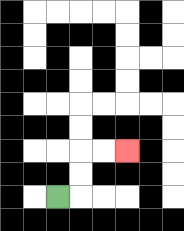{'start': '[2, 8]', 'end': '[5, 6]', 'path_directions': 'R,U,U,R,R', 'path_coordinates': '[[2, 8], [3, 8], [3, 7], [3, 6], [4, 6], [5, 6]]'}